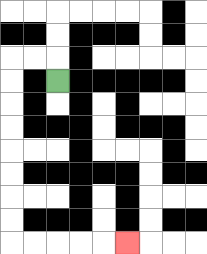{'start': '[2, 3]', 'end': '[5, 10]', 'path_directions': 'U,L,L,D,D,D,D,D,D,D,D,R,R,R,R,R', 'path_coordinates': '[[2, 3], [2, 2], [1, 2], [0, 2], [0, 3], [0, 4], [0, 5], [0, 6], [0, 7], [0, 8], [0, 9], [0, 10], [1, 10], [2, 10], [3, 10], [4, 10], [5, 10]]'}